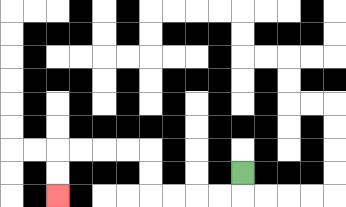{'start': '[10, 7]', 'end': '[2, 8]', 'path_directions': 'D,L,L,L,L,U,U,L,L,L,L,D,D', 'path_coordinates': '[[10, 7], [10, 8], [9, 8], [8, 8], [7, 8], [6, 8], [6, 7], [6, 6], [5, 6], [4, 6], [3, 6], [2, 6], [2, 7], [2, 8]]'}